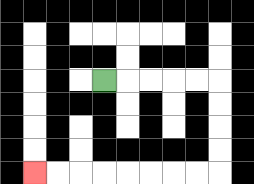{'start': '[4, 3]', 'end': '[1, 7]', 'path_directions': 'R,R,R,R,R,D,D,D,D,L,L,L,L,L,L,L,L', 'path_coordinates': '[[4, 3], [5, 3], [6, 3], [7, 3], [8, 3], [9, 3], [9, 4], [9, 5], [9, 6], [9, 7], [8, 7], [7, 7], [6, 7], [5, 7], [4, 7], [3, 7], [2, 7], [1, 7]]'}